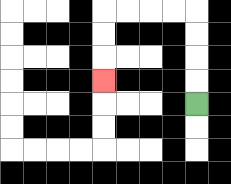{'start': '[8, 4]', 'end': '[4, 3]', 'path_directions': 'U,U,U,U,L,L,L,L,D,D,D', 'path_coordinates': '[[8, 4], [8, 3], [8, 2], [8, 1], [8, 0], [7, 0], [6, 0], [5, 0], [4, 0], [4, 1], [4, 2], [4, 3]]'}